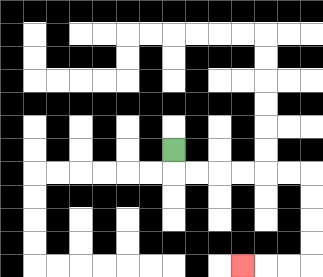{'start': '[7, 6]', 'end': '[10, 11]', 'path_directions': 'D,R,R,R,R,R,R,D,D,D,D,L,L,L', 'path_coordinates': '[[7, 6], [7, 7], [8, 7], [9, 7], [10, 7], [11, 7], [12, 7], [13, 7], [13, 8], [13, 9], [13, 10], [13, 11], [12, 11], [11, 11], [10, 11]]'}